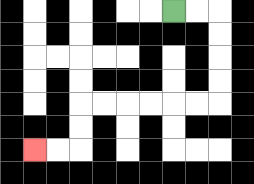{'start': '[7, 0]', 'end': '[1, 6]', 'path_directions': 'R,R,D,D,D,D,L,L,L,L,L,L,D,D,L,L', 'path_coordinates': '[[7, 0], [8, 0], [9, 0], [9, 1], [9, 2], [9, 3], [9, 4], [8, 4], [7, 4], [6, 4], [5, 4], [4, 4], [3, 4], [3, 5], [3, 6], [2, 6], [1, 6]]'}